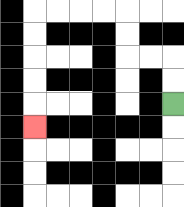{'start': '[7, 4]', 'end': '[1, 5]', 'path_directions': 'U,U,L,L,U,U,L,L,L,L,D,D,D,D,D', 'path_coordinates': '[[7, 4], [7, 3], [7, 2], [6, 2], [5, 2], [5, 1], [5, 0], [4, 0], [3, 0], [2, 0], [1, 0], [1, 1], [1, 2], [1, 3], [1, 4], [1, 5]]'}